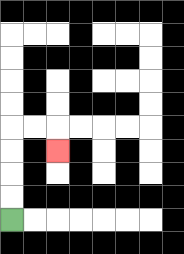{'start': '[0, 9]', 'end': '[2, 6]', 'path_directions': 'U,U,U,U,R,R,D', 'path_coordinates': '[[0, 9], [0, 8], [0, 7], [0, 6], [0, 5], [1, 5], [2, 5], [2, 6]]'}